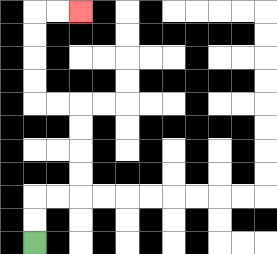{'start': '[1, 10]', 'end': '[3, 0]', 'path_directions': 'U,U,R,R,U,U,U,U,L,L,U,U,U,U,R,R', 'path_coordinates': '[[1, 10], [1, 9], [1, 8], [2, 8], [3, 8], [3, 7], [3, 6], [3, 5], [3, 4], [2, 4], [1, 4], [1, 3], [1, 2], [1, 1], [1, 0], [2, 0], [3, 0]]'}